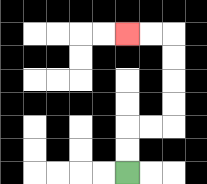{'start': '[5, 7]', 'end': '[5, 1]', 'path_directions': 'U,U,R,R,U,U,U,U,L,L', 'path_coordinates': '[[5, 7], [5, 6], [5, 5], [6, 5], [7, 5], [7, 4], [7, 3], [7, 2], [7, 1], [6, 1], [5, 1]]'}